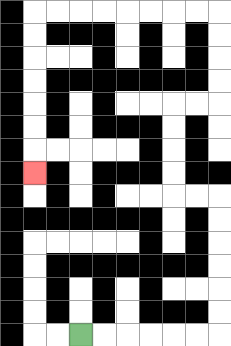{'start': '[3, 14]', 'end': '[1, 7]', 'path_directions': 'R,R,R,R,R,R,U,U,U,U,U,U,L,L,U,U,U,U,R,R,U,U,U,U,L,L,L,L,L,L,L,L,D,D,D,D,D,D,D', 'path_coordinates': '[[3, 14], [4, 14], [5, 14], [6, 14], [7, 14], [8, 14], [9, 14], [9, 13], [9, 12], [9, 11], [9, 10], [9, 9], [9, 8], [8, 8], [7, 8], [7, 7], [7, 6], [7, 5], [7, 4], [8, 4], [9, 4], [9, 3], [9, 2], [9, 1], [9, 0], [8, 0], [7, 0], [6, 0], [5, 0], [4, 0], [3, 0], [2, 0], [1, 0], [1, 1], [1, 2], [1, 3], [1, 4], [1, 5], [1, 6], [1, 7]]'}